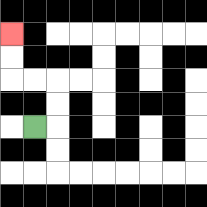{'start': '[1, 5]', 'end': '[0, 1]', 'path_directions': 'R,U,U,L,L,U,U', 'path_coordinates': '[[1, 5], [2, 5], [2, 4], [2, 3], [1, 3], [0, 3], [0, 2], [0, 1]]'}